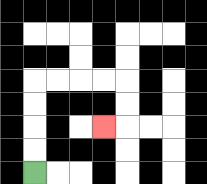{'start': '[1, 7]', 'end': '[4, 5]', 'path_directions': 'U,U,U,U,R,R,R,R,D,D,L', 'path_coordinates': '[[1, 7], [1, 6], [1, 5], [1, 4], [1, 3], [2, 3], [3, 3], [4, 3], [5, 3], [5, 4], [5, 5], [4, 5]]'}